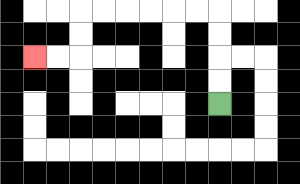{'start': '[9, 4]', 'end': '[1, 2]', 'path_directions': 'U,U,U,U,L,L,L,L,L,L,D,D,L,L', 'path_coordinates': '[[9, 4], [9, 3], [9, 2], [9, 1], [9, 0], [8, 0], [7, 0], [6, 0], [5, 0], [4, 0], [3, 0], [3, 1], [3, 2], [2, 2], [1, 2]]'}